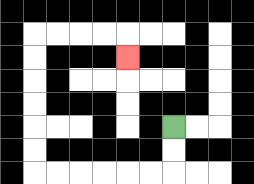{'start': '[7, 5]', 'end': '[5, 2]', 'path_directions': 'D,D,L,L,L,L,L,L,U,U,U,U,U,U,R,R,R,R,D', 'path_coordinates': '[[7, 5], [7, 6], [7, 7], [6, 7], [5, 7], [4, 7], [3, 7], [2, 7], [1, 7], [1, 6], [1, 5], [1, 4], [1, 3], [1, 2], [1, 1], [2, 1], [3, 1], [4, 1], [5, 1], [5, 2]]'}